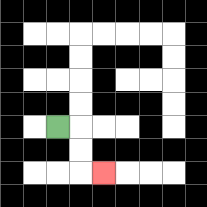{'start': '[2, 5]', 'end': '[4, 7]', 'path_directions': 'R,D,D,R', 'path_coordinates': '[[2, 5], [3, 5], [3, 6], [3, 7], [4, 7]]'}